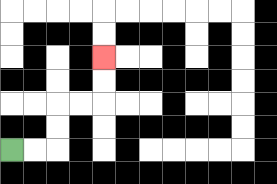{'start': '[0, 6]', 'end': '[4, 2]', 'path_directions': 'R,R,U,U,R,R,U,U', 'path_coordinates': '[[0, 6], [1, 6], [2, 6], [2, 5], [2, 4], [3, 4], [4, 4], [4, 3], [4, 2]]'}